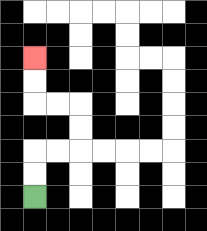{'start': '[1, 8]', 'end': '[1, 2]', 'path_directions': 'U,U,R,R,U,U,L,L,U,U', 'path_coordinates': '[[1, 8], [1, 7], [1, 6], [2, 6], [3, 6], [3, 5], [3, 4], [2, 4], [1, 4], [1, 3], [1, 2]]'}